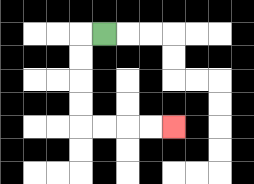{'start': '[4, 1]', 'end': '[7, 5]', 'path_directions': 'L,D,D,D,D,R,R,R,R', 'path_coordinates': '[[4, 1], [3, 1], [3, 2], [3, 3], [3, 4], [3, 5], [4, 5], [5, 5], [6, 5], [7, 5]]'}